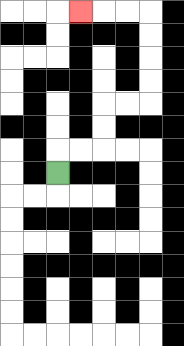{'start': '[2, 7]', 'end': '[3, 0]', 'path_directions': 'U,R,R,U,U,R,R,U,U,U,U,L,L,L', 'path_coordinates': '[[2, 7], [2, 6], [3, 6], [4, 6], [4, 5], [4, 4], [5, 4], [6, 4], [6, 3], [6, 2], [6, 1], [6, 0], [5, 0], [4, 0], [3, 0]]'}